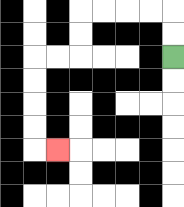{'start': '[7, 2]', 'end': '[2, 6]', 'path_directions': 'U,U,L,L,L,L,D,D,L,L,D,D,D,D,R', 'path_coordinates': '[[7, 2], [7, 1], [7, 0], [6, 0], [5, 0], [4, 0], [3, 0], [3, 1], [3, 2], [2, 2], [1, 2], [1, 3], [1, 4], [1, 5], [1, 6], [2, 6]]'}